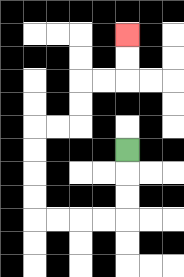{'start': '[5, 6]', 'end': '[5, 1]', 'path_directions': 'D,D,D,L,L,L,L,U,U,U,U,R,R,U,U,R,R,U,U', 'path_coordinates': '[[5, 6], [5, 7], [5, 8], [5, 9], [4, 9], [3, 9], [2, 9], [1, 9], [1, 8], [1, 7], [1, 6], [1, 5], [2, 5], [3, 5], [3, 4], [3, 3], [4, 3], [5, 3], [5, 2], [5, 1]]'}